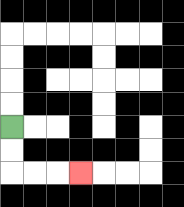{'start': '[0, 5]', 'end': '[3, 7]', 'path_directions': 'D,D,R,R,R', 'path_coordinates': '[[0, 5], [0, 6], [0, 7], [1, 7], [2, 7], [3, 7]]'}